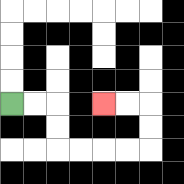{'start': '[0, 4]', 'end': '[4, 4]', 'path_directions': 'R,R,D,D,R,R,R,R,U,U,L,L', 'path_coordinates': '[[0, 4], [1, 4], [2, 4], [2, 5], [2, 6], [3, 6], [4, 6], [5, 6], [6, 6], [6, 5], [6, 4], [5, 4], [4, 4]]'}